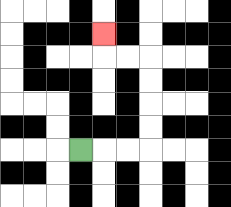{'start': '[3, 6]', 'end': '[4, 1]', 'path_directions': 'R,R,R,U,U,U,U,L,L,U', 'path_coordinates': '[[3, 6], [4, 6], [5, 6], [6, 6], [6, 5], [6, 4], [6, 3], [6, 2], [5, 2], [4, 2], [4, 1]]'}